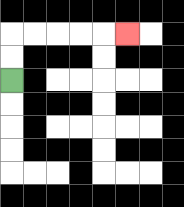{'start': '[0, 3]', 'end': '[5, 1]', 'path_directions': 'U,U,R,R,R,R,R', 'path_coordinates': '[[0, 3], [0, 2], [0, 1], [1, 1], [2, 1], [3, 1], [4, 1], [5, 1]]'}